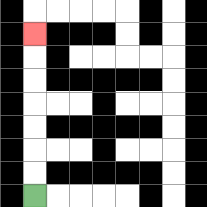{'start': '[1, 8]', 'end': '[1, 1]', 'path_directions': 'U,U,U,U,U,U,U', 'path_coordinates': '[[1, 8], [1, 7], [1, 6], [1, 5], [1, 4], [1, 3], [1, 2], [1, 1]]'}